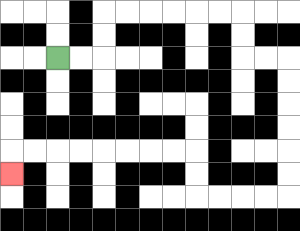{'start': '[2, 2]', 'end': '[0, 7]', 'path_directions': 'R,R,U,U,R,R,R,R,R,R,D,D,R,R,D,D,D,D,D,D,L,L,L,L,U,U,L,L,L,L,L,L,L,L,D', 'path_coordinates': '[[2, 2], [3, 2], [4, 2], [4, 1], [4, 0], [5, 0], [6, 0], [7, 0], [8, 0], [9, 0], [10, 0], [10, 1], [10, 2], [11, 2], [12, 2], [12, 3], [12, 4], [12, 5], [12, 6], [12, 7], [12, 8], [11, 8], [10, 8], [9, 8], [8, 8], [8, 7], [8, 6], [7, 6], [6, 6], [5, 6], [4, 6], [3, 6], [2, 6], [1, 6], [0, 6], [0, 7]]'}